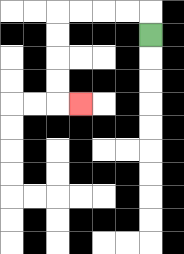{'start': '[6, 1]', 'end': '[3, 4]', 'path_directions': 'U,L,L,L,L,D,D,D,D,R', 'path_coordinates': '[[6, 1], [6, 0], [5, 0], [4, 0], [3, 0], [2, 0], [2, 1], [2, 2], [2, 3], [2, 4], [3, 4]]'}